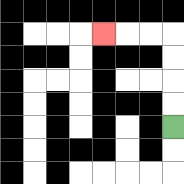{'start': '[7, 5]', 'end': '[4, 1]', 'path_directions': 'U,U,U,U,L,L,L', 'path_coordinates': '[[7, 5], [7, 4], [7, 3], [7, 2], [7, 1], [6, 1], [5, 1], [4, 1]]'}